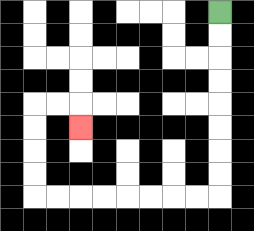{'start': '[9, 0]', 'end': '[3, 5]', 'path_directions': 'D,D,D,D,D,D,D,D,L,L,L,L,L,L,L,L,U,U,U,U,R,R,D', 'path_coordinates': '[[9, 0], [9, 1], [9, 2], [9, 3], [9, 4], [9, 5], [9, 6], [9, 7], [9, 8], [8, 8], [7, 8], [6, 8], [5, 8], [4, 8], [3, 8], [2, 8], [1, 8], [1, 7], [1, 6], [1, 5], [1, 4], [2, 4], [3, 4], [3, 5]]'}